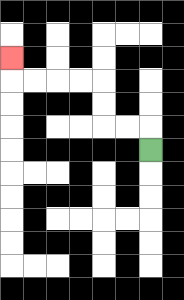{'start': '[6, 6]', 'end': '[0, 2]', 'path_directions': 'U,L,L,U,U,L,L,L,L,U', 'path_coordinates': '[[6, 6], [6, 5], [5, 5], [4, 5], [4, 4], [4, 3], [3, 3], [2, 3], [1, 3], [0, 3], [0, 2]]'}